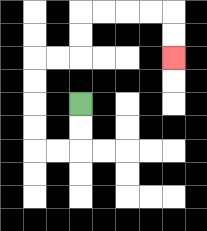{'start': '[3, 4]', 'end': '[7, 2]', 'path_directions': 'D,D,L,L,U,U,U,U,R,R,U,U,R,R,R,R,D,D', 'path_coordinates': '[[3, 4], [3, 5], [3, 6], [2, 6], [1, 6], [1, 5], [1, 4], [1, 3], [1, 2], [2, 2], [3, 2], [3, 1], [3, 0], [4, 0], [5, 0], [6, 0], [7, 0], [7, 1], [7, 2]]'}